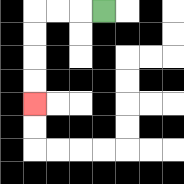{'start': '[4, 0]', 'end': '[1, 4]', 'path_directions': 'L,L,L,D,D,D,D', 'path_coordinates': '[[4, 0], [3, 0], [2, 0], [1, 0], [1, 1], [1, 2], [1, 3], [1, 4]]'}